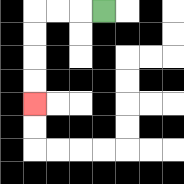{'start': '[4, 0]', 'end': '[1, 4]', 'path_directions': 'L,L,L,D,D,D,D', 'path_coordinates': '[[4, 0], [3, 0], [2, 0], [1, 0], [1, 1], [1, 2], [1, 3], [1, 4]]'}